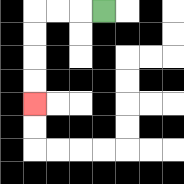{'start': '[4, 0]', 'end': '[1, 4]', 'path_directions': 'L,L,L,D,D,D,D', 'path_coordinates': '[[4, 0], [3, 0], [2, 0], [1, 0], [1, 1], [1, 2], [1, 3], [1, 4]]'}